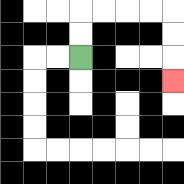{'start': '[3, 2]', 'end': '[7, 3]', 'path_directions': 'U,U,R,R,R,R,D,D,D', 'path_coordinates': '[[3, 2], [3, 1], [3, 0], [4, 0], [5, 0], [6, 0], [7, 0], [7, 1], [7, 2], [7, 3]]'}